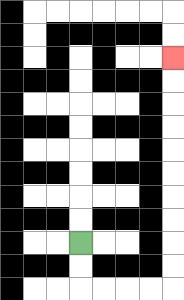{'start': '[3, 10]', 'end': '[7, 2]', 'path_directions': 'D,D,R,R,R,R,U,U,U,U,U,U,U,U,U,U', 'path_coordinates': '[[3, 10], [3, 11], [3, 12], [4, 12], [5, 12], [6, 12], [7, 12], [7, 11], [7, 10], [7, 9], [7, 8], [7, 7], [7, 6], [7, 5], [7, 4], [7, 3], [7, 2]]'}